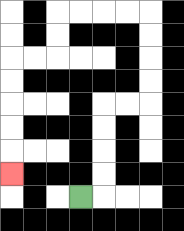{'start': '[3, 8]', 'end': '[0, 7]', 'path_directions': 'R,U,U,U,U,R,R,U,U,U,U,L,L,L,L,D,D,L,L,D,D,D,D,D', 'path_coordinates': '[[3, 8], [4, 8], [4, 7], [4, 6], [4, 5], [4, 4], [5, 4], [6, 4], [6, 3], [6, 2], [6, 1], [6, 0], [5, 0], [4, 0], [3, 0], [2, 0], [2, 1], [2, 2], [1, 2], [0, 2], [0, 3], [0, 4], [0, 5], [0, 6], [0, 7]]'}